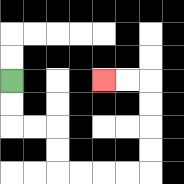{'start': '[0, 3]', 'end': '[4, 3]', 'path_directions': 'D,D,R,R,D,D,R,R,R,R,U,U,U,U,L,L', 'path_coordinates': '[[0, 3], [0, 4], [0, 5], [1, 5], [2, 5], [2, 6], [2, 7], [3, 7], [4, 7], [5, 7], [6, 7], [6, 6], [6, 5], [6, 4], [6, 3], [5, 3], [4, 3]]'}